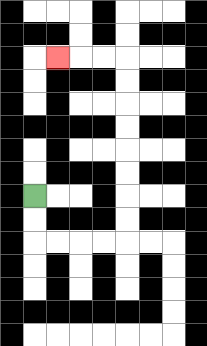{'start': '[1, 8]', 'end': '[2, 2]', 'path_directions': 'D,D,R,R,R,R,U,U,U,U,U,U,U,U,L,L,L', 'path_coordinates': '[[1, 8], [1, 9], [1, 10], [2, 10], [3, 10], [4, 10], [5, 10], [5, 9], [5, 8], [5, 7], [5, 6], [5, 5], [5, 4], [5, 3], [5, 2], [4, 2], [3, 2], [2, 2]]'}